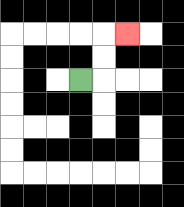{'start': '[3, 3]', 'end': '[5, 1]', 'path_directions': 'R,U,U,R', 'path_coordinates': '[[3, 3], [4, 3], [4, 2], [4, 1], [5, 1]]'}